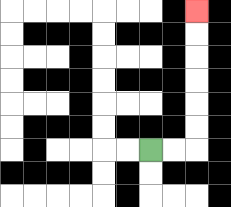{'start': '[6, 6]', 'end': '[8, 0]', 'path_directions': 'R,R,U,U,U,U,U,U', 'path_coordinates': '[[6, 6], [7, 6], [8, 6], [8, 5], [8, 4], [8, 3], [8, 2], [8, 1], [8, 0]]'}